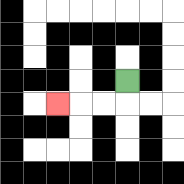{'start': '[5, 3]', 'end': '[2, 4]', 'path_directions': 'D,L,L,L', 'path_coordinates': '[[5, 3], [5, 4], [4, 4], [3, 4], [2, 4]]'}